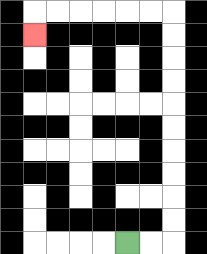{'start': '[5, 10]', 'end': '[1, 1]', 'path_directions': 'R,R,U,U,U,U,U,U,U,U,U,U,L,L,L,L,L,L,D', 'path_coordinates': '[[5, 10], [6, 10], [7, 10], [7, 9], [7, 8], [7, 7], [7, 6], [7, 5], [7, 4], [7, 3], [7, 2], [7, 1], [7, 0], [6, 0], [5, 0], [4, 0], [3, 0], [2, 0], [1, 0], [1, 1]]'}